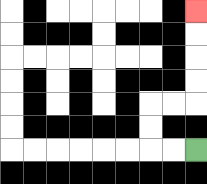{'start': '[8, 6]', 'end': '[8, 0]', 'path_directions': 'L,L,U,U,R,R,U,U,U,U', 'path_coordinates': '[[8, 6], [7, 6], [6, 6], [6, 5], [6, 4], [7, 4], [8, 4], [8, 3], [8, 2], [8, 1], [8, 0]]'}